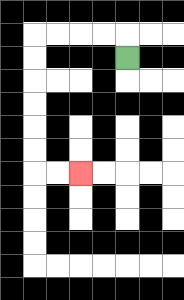{'start': '[5, 2]', 'end': '[3, 7]', 'path_directions': 'U,L,L,L,L,D,D,D,D,D,D,R,R', 'path_coordinates': '[[5, 2], [5, 1], [4, 1], [3, 1], [2, 1], [1, 1], [1, 2], [1, 3], [1, 4], [1, 5], [1, 6], [1, 7], [2, 7], [3, 7]]'}